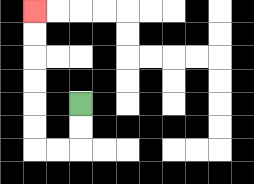{'start': '[3, 4]', 'end': '[1, 0]', 'path_directions': 'D,D,L,L,U,U,U,U,U,U', 'path_coordinates': '[[3, 4], [3, 5], [3, 6], [2, 6], [1, 6], [1, 5], [1, 4], [1, 3], [1, 2], [1, 1], [1, 0]]'}